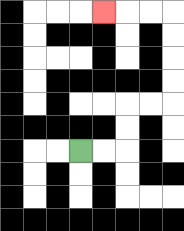{'start': '[3, 6]', 'end': '[4, 0]', 'path_directions': 'R,R,U,U,R,R,U,U,U,U,L,L,L', 'path_coordinates': '[[3, 6], [4, 6], [5, 6], [5, 5], [5, 4], [6, 4], [7, 4], [7, 3], [7, 2], [7, 1], [7, 0], [6, 0], [5, 0], [4, 0]]'}